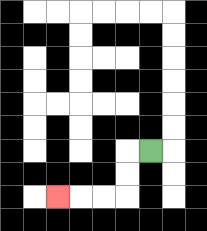{'start': '[6, 6]', 'end': '[2, 8]', 'path_directions': 'L,D,D,L,L,L', 'path_coordinates': '[[6, 6], [5, 6], [5, 7], [5, 8], [4, 8], [3, 8], [2, 8]]'}